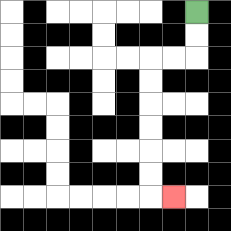{'start': '[8, 0]', 'end': '[7, 8]', 'path_directions': 'D,D,L,L,D,D,D,D,D,D,R', 'path_coordinates': '[[8, 0], [8, 1], [8, 2], [7, 2], [6, 2], [6, 3], [6, 4], [6, 5], [6, 6], [6, 7], [6, 8], [7, 8]]'}